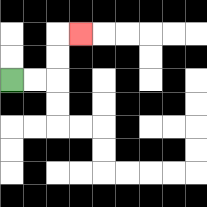{'start': '[0, 3]', 'end': '[3, 1]', 'path_directions': 'R,R,U,U,R', 'path_coordinates': '[[0, 3], [1, 3], [2, 3], [2, 2], [2, 1], [3, 1]]'}